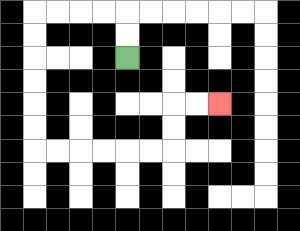{'start': '[5, 2]', 'end': '[9, 4]', 'path_directions': 'U,U,L,L,L,L,D,D,D,D,D,D,R,R,R,R,R,R,U,U,R,R', 'path_coordinates': '[[5, 2], [5, 1], [5, 0], [4, 0], [3, 0], [2, 0], [1, 0], [1, 1], [1, 2], [1, 3], [1, 4], [1, 5], [1, 6], [2, 6], [3, 6], [4, 6], [5, 6], [6, 6], [7, 6], [7, 5], [7, 4], [8, 4], [9, 4]]'}